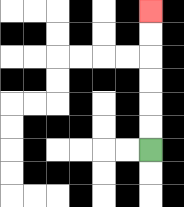{'start': '[6, 6]', 'end': '[6, 0]', 'path_directions': 'U,U,U,U,U,U', 'path_coordinates': '[[6, 6], [6, 5], [6, 4], [6, 3], [6, 2], [6, 1], [6, 0]]'}